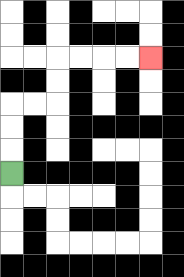{'start': '[0, 7]', 'end': '[6, 2]', 'path_directions': 'U,U,U,R,R,U,U,R,R,R,R', 'path_coordinates': '[[0, 7], [0, 6], [0, 5], [0, 4], [1, 4], [2, 4], [2, 3], [2, 2], [3, 2], [4, 2], [5, 2], [6, 2]]'}